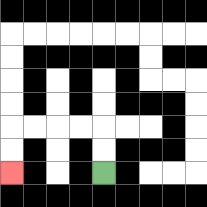{'start': '[4, 7]', 'end': '[0, 7]', 'path_directions': 'U,U,L,L,L,L,D,D', 'path_coordinates': '[[4, 7], [4, 6], [4, 5], [3, 5], [2, 5], [1, 5], [0, 5], [0, 6], [0, 7]]'}